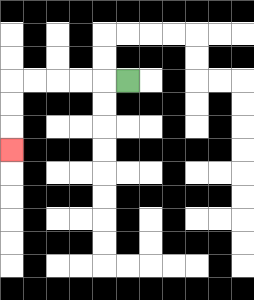{'start': '[5, 3]', 'end': '[0, 6]', 'path_directions': 'L,L,L,L,L,D,D,D', 'path_coordinates': '[[5, 3], [4, 3], [3, 3], [2, 3], [1, 3], [0, 3], [0, 4], [0, 5], [0, 6]]'}